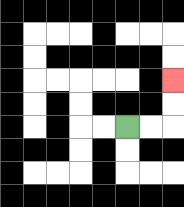{'start': '[5, 5]', 'end': '[7, 3]', 'path_directions': 'R,R,U,U', 'path_coordinates': '[[5, 5], [6, 5], [7, 5], [7, 4], [7, 3]]'}